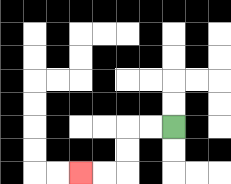{'start': '[7, 5]', 'end': '[3, 7]', 'path_directions': 'L,L,D,D,L,L', 'path_coordinates': '[[7, 5], [6, 5], [5, 5], [5, 6], [5, 7], [4, 7], [3, 7]]'}